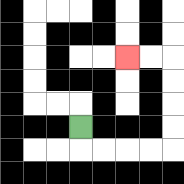{'start': '[3, 5]', 'end': '[5, 2]', 'path_directions': 'D,R,R,R,R,U,U,U,U,L,L', 'path_coordinates': '[[3, 5], [3, 6], [4, 6], [5, 6], [6, 6], [7, 6], [7, 5], [7, 4], [7, 3], [7, 2], [6, 2], [5, 2]]'}